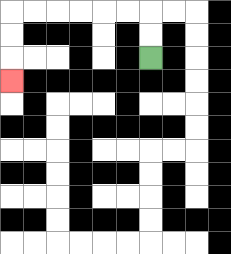{'start': '[6, 2]', 'end': '[0, 3]', 'path_directions': 'U,U,L,L,L,L,L,L,D,D,D', 'path_coordinates': '[[6, 2], [6, 1], [6, 0], [5, 0], [4, 0], [3, 0], [2, 0], [1, 0], [0, 0], [0, 1], [0, 2], [0, 3]]'}